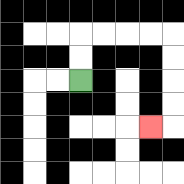{'start': '[3, 3]', 'end': '[6, 5]', 'path_directions': 'U,U,R,R,R,R,D,D,D,D,L', 'path_coordinates': '[[3, 3], [3, 2], [3, 1], [4, 1], [5, 1], [6, 1], [7, 1], [7, 2], [7, 3], [7, 4], [7, 5], [6, 5]]'}